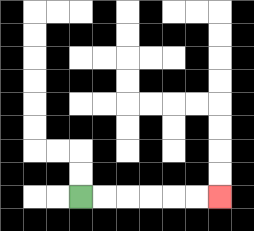{'start': '[3, 8]', 'end': '[9, 8]', 'path_directions': 'R,R,R,R,R,R', 'path_coordinates': '[[3, 8], [4, 8], [5, 8], [6, 8], [7, 8], [8, 8], [9, 8]]'}